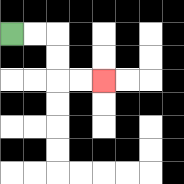{'start': '[0, 1]', 'end': '[4, 3]', 'path_directions': 'R,R,D,D,R,R', 'path_coordinates': '[[0, 1], [1, 1], [2, 1], [2, 2], [2, 3], [3, 3], [4, 3]]'}